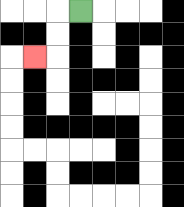{'start': '[3, 0]', 'end': '[1, 2]', 'path_directions': 'L,D,D,L', 'path_coordinates': '[[3, 0], [2, 0], [2, 1], [2, 2], [1, 2]]'}